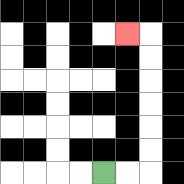{'start': '[4, 7]', 'end': '[5, 1]', 'path_directions': 'R,R,U,U,U,U,U,U,L', 'path_coordinates': '[[4, 7], [5, 7], [6, 7], [6, 6], [6, 5], [6, 4], [6, 3], [6, 2], [6, 1], [5, 1]]'}